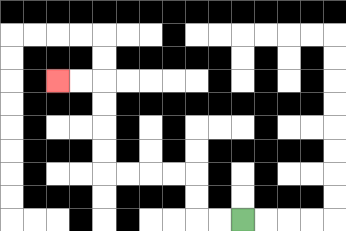{'start': '[10, 9]', 'end': '[2, 3]', 'path_directions': 'L,L,U,U,L,L,L,L,U,U,U,U,L,L', 'path_coordinates': '[[10, 9], [9, 9], [8, 9], [8, 8], [8, 7], [7, 7], [6, 7], [5, 7], [4, 7], [4, 6], [4, 5], [4, 4], [4, 3], [3, 3], [2, 3]]'}